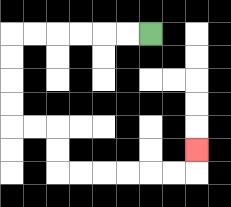{'start': '[6, 1]', 'end': '[8, 6]', 'path_directions': 'L,L,L,L,L,L,D,D,D,D,R,R,D,D,R,R,R,R,R,R,U', 'path_coordinates': '[[6, 1], [5, 1], [4, 1], [3, 1], [2, 1], [1, 1], [0, 1], [0, 2], [0, 3], [0, 4], [0, 5], [1, 5], [2, 5], [2, 6], [2, 7], [3, 7], [4, 7], [5, 7], [6, 7], [7, 7], [8, 7], [8, 6]]'}